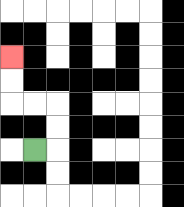{'start': '[1, 6]', 'end': '[0, 2]', 'path_directions': 'R,U,U,L,L,U,U', 'path_coordinates': '[[1, 6], [2, 6], [2, 5], [2, 4], [1, 4], [0, 4], [0, 3], [0, 2]]'}